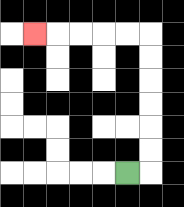{'start': '[5, 7]', 'end': '[1, 1]', 'path_directions': 'R,U,U,U,U,U,U,L,L,L,L,L', 'path_coordinates': '[[5, 7], [6, 7], [6, 6], [6, 5], [6, 4], [6, 3], [6, 2], [6, 1], [5, 1], [4, 1], [3, 1], [2, 1], [1, 1]]'}